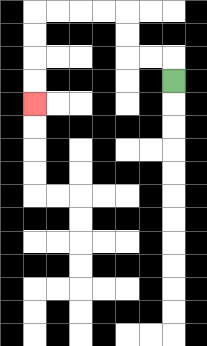{'start': '[7, 3]', 'end': '[1, 4]', 'path_directions': 'U,L,L,U,U,L,L,L,L,D,D,D,D', 'path_coordinates': '[[7, 3], [7, 2], [6, 2], [5, 2], [5, 1], [5, 0], [4, 0], [3, 0], [2, 0], [1, 0], [1, 1], [1, 2], [1, 3], [1, 4]]'}